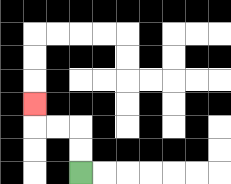{'start': '[3, 7]', 'end': '[1, 4]', 'path_directions': 'U,U,L,L,U', 'path_coordinates': '[[3, 7], [3, 6], [3, 5], [2, 5], [1, 5], [1, 4]]'}